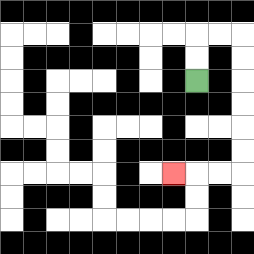{'start': '[8, 3]', 'end': '[7, 7]', 'path_directions': 'U,U,R,R,D,D,D,D,D,D,L,L,L', 'path_coordinates': '[[8, 3], [8, 2], [8, 1], [9, 1], [10, 1], [10, 2], [10, 3], [10, 4], [10, 5], [10, 6], [10, 7], [9, 7], [8, 7], [7, 7]]'}